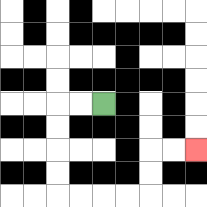{'start': '[4, 4]', 'end': '[8, 6]', 'path_directions': 'L,L,D,D,D,D,R,R,R,R,U,U,R,R', 'path_coordinates': '[[4, 4], [3, 4], [2, 4], [2, 5], [2, 6], [2, 7], [2, 8], [3, 8], [4, 8], [5, 8], [6, 8], [6, 7], [6, 6], [7, 6], [8, 6]]'}